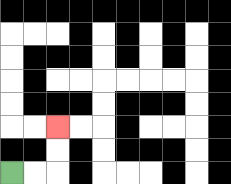{'start': '[0, 7]', 'end': '[2, 5]', 'path_directions': 'R,R,U,U', 'path_coordinates': '[[0, 7], [1, 7], [2, 7], [2, 6], [2, 5]]'}